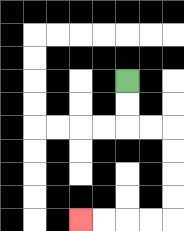{'start': '[5, 3]', 'end': '[3, 9]', 'path_directions': 'D,D,R,R,D,D,D,D,L,L,L,L', 'path_coordinates': '[[5, 3], [5, 4], [5, 5], [6, 5], [7, 5], [7, 6], [7, 7], [7, 8], [7, 9], [6, 9], [5, 9], [4, 9], [3, 9]]'}